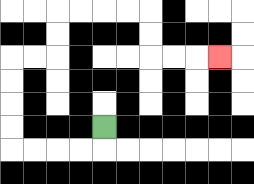{'start': '[4, 5]', 'end': '[9, 2]', 'path_directions': 'D,L,L,L,L,U,U,U,U,R,R,U,U,R,R,R,R,D,D,R,R,R', 'path_coordinates': '[[4, 5], [4, 6], [3, 6], [2, 6], [1, 6], [0, 6], [0, 5], [0, 4], [0, 3], [0, 2], [1, 2], [2, 2], [2, 1], [2, 0], [3, 0], [4, 0], [5, 0], [6, 0], [6, 1], [6, 2], [7, 2], [8, 2], [9, 2]]'}